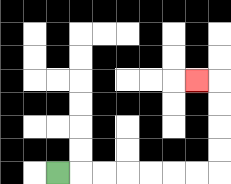{'start': '[2, 7]', 'end': '[8, 3]', 'path_directions': 'R,R,R,R,R,R,R,U,U,U,U,L', 'path_coordinates': '[[2, 7], [3, 7], [4, 7], [5, 7], [6, 7], [7, 7], [8, 7], [9, 7], [9, 6], [9, 5], [9, 4], [9, 3], [8, 3]]'}